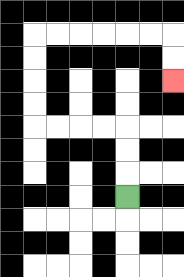{'start': '[5, 8]', 'end': '[7, 3]', 'path_directions': 'U,U,U,L,L,L,L,U,U,U,U,R,R,R,R,R,R,D,D', 'path_coordinates': '[[5, 8], [5, 7], [5, 6], [5, 5], [4, 5], [3, 5], [2, 5], [1, 5], [1, 4], [1, 3], [1, 2], [1, 1], [2, 1], [3, 1], [4, 1], [5, 1], [6, 1], [7, 1], [7, 2], [7, 3]]'}